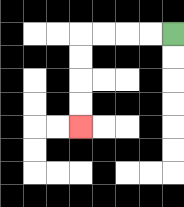{'start': '[7, 1]', 'end': '[3, 5]', 'path_directions': 'L,L,L,L,D,D,D,D', 'path_coordinates': '[[7, 1], [6, 1], [5, 1], [4, 1], [3, 1], [3, 2], [3, 3], [3, 4], [3, 5]]'}